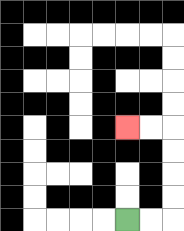{'start': '[5, 9]', 'end': '[5, 5]', 'path_directions': 'R,R,U,U,U,U,L,L', 'path_coordinates': '[[5, 9], [6, 9], [7, 9], [7, 8], [7, 7], [7, 6], [7, 5], [6, 5], [5, 5]]'}